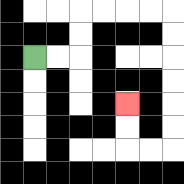{'start': '[1, 2]', 'end': '[5, 4]', 'path_directions': 'R,R,U,U,R,R,R,R,D,D,D,D,D,D,L,L,U,U', 'path_coordinates': '[[1, 2], [2, 2], [3, 2], [3, 1], [3, 0], [4, 0], [5, 0], [6, 0], [7, 0], [7, 1], [7, 2], [7, 3], [7, 4], [7, 5], [7, 6], [6, 6], [5, 6], [5, 5], [5, 4]]'}